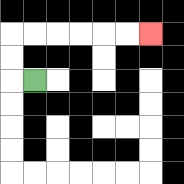{'start': '[1, 3]', 'end': '[6, 1]', 'path_directions': 'L,U,U,R,R,R,R,R,R', 'path_coordinates': '[[1, 3], [0, 3], [0, 2], [0, 1], [1, 1], [2, 1], [3, 1], [4, 1], [5, 1], [6, 1]]'}